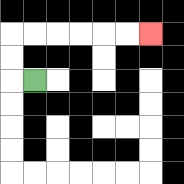{'start': '[1, 3]', 'end': '[6, 1]', 'path_directions': 'L,U,U,R,R,R,R,R,R', 'path_coordinates': '[[1, 3], [0, 3], [0, 2], [0, 1], [1, 1], [2, 1], [3, 1], [4, 1], [5, 1], [6, 1]]'}